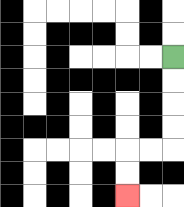{'start': '[7, 2]', 'end': '[5, 8]', 'path_directions': 'D,D,D,D,L,L,D,D', 'path_coordinates': '[[7, 2], [7, 3], [7, 4], [7, 5], [7, 6], [6, 6], [5, 6], [5, 7], [5, 8]]'}